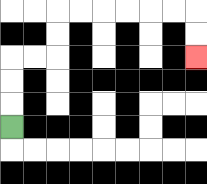{'start': '[0, 5]', 'end': '[8, 2]', 'path_directions': 'U,U,U,R,R,U,U,R,R,R,R,R,R,D,D', 'path_coordinates': '[[0, 5], [0, 4], [0, 3], [0, 2], [1, 2], [2, 2], [2, 1], [2, 0], [3, 0], [4, 0], [5, 0], [6, 0], [7, 0], [8, 0], [8, 1], [8, 2]]'}